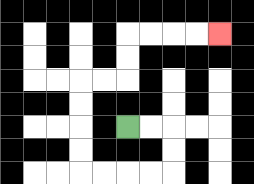{'start': '[5, 5]', 'end': '[9, 1]', 'path_directions': 'R,R,D,D,L,L,L,L,U,U,U,U,R,R,U,U,R,R,R,R', 'path_coordinates': '[[5, 5], [6, 5], [7, 5], [7, 6], [7, 7], [6, 7], [5, 7], [4, 7], [3, 7], [3, 6], [3, 5], [3, 4], [3, 3], [4, 3], [5, 3], [5, 2], [5, 1], [6, 1], [7, 1], [8, 1], [9, 1]]'}